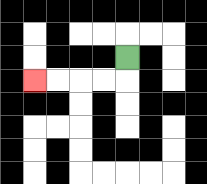{'start': '[5, 2]', 'end': '[1, 3]', 'path_directions': 'D,L,L,L,L', 'path_coordinates': '[[5, 2], [5, 3], [4, 3], [3, 3], [2, 3], [1, 3]]'}